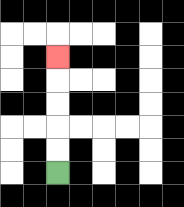{'start': '[2, 7]', 'end': '[2, 2]', 'path_directions': 'U,U,U,U,U', 'path_coordinates': '[[2, 7], [2, 6], [2, 5], [2, 4], [2, 3], [2, 2]]'}